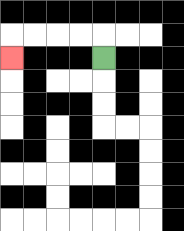{'start': '[4, 2]', 'end': '[0, 2]', 'path_directions': 'U,L,L,L,L,D', 'path_coordinates': '[[4, 2], [4, 1], [3, 1], [2, 1], [1, 1], [0, 1], [0, 2]]'}